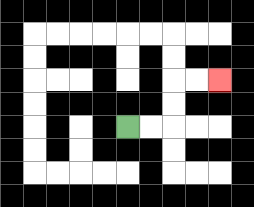{'start': '[5, 5]', 'end': '[9, 3]', 'path_directions': 'R,R,U,U,R,R', 'path_coordinates': '[[5, 5], [6, 5], [7, 5], [7, 4], [7, 3], [8, 3], [9, 3]]'}